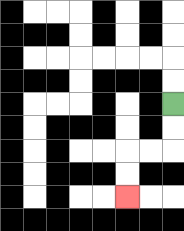{'start': '[7, 4]', 'end': '[5, 8]', 'path_directions': 'D,D,L,L,D,D', 'path_coordinates': '[[7, 4], [7, 5], [7, 6], [6, 6], [5, 6], [5, 7], [5, 8]]'}